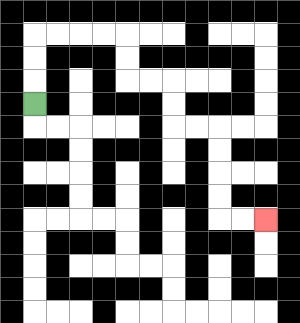{'start': '[1, 4]', 'end': '[11, 9]', 'path_directions': 'U,U,U,R,R,R,R,D,D,R,R,D,D,R,R,D,D,D,D,R,R', 'path_coordinates': '[[1, 4], [1, 3], [1, 2], [1, 1], [2, 1], [3, 1], [4, 1], [5, 1], [5, 2], [5, 3], [6, 3], [7, 3], [7, 4], [7, 5], [8, 5], [9, 5], [9, 6], [9, 7], [9, 8], [9, 9], [10, 9], [11, 9]]'}